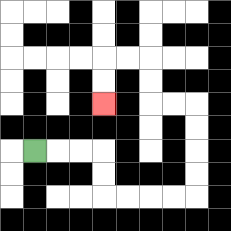{'start': '[1, 6]', 'end': '[4, 4]', 'path_directions': 'R,R,R,D,D,R,R,R,R,U,U,U,U,L,L,U,U,L,L,D,D', 'path_coordinates': '[[1, 6], [2, 6], [3, 6], [4, 6], [4, 7], [4, 8], [5, 8], [6, 8], [7, 8], [8, 8], [8, 7], [8, 6], [8, 5], [8, 4], [7, 4], [6, 4], [6, 3], [6, 2], [5, 2], [4, 2], [4, 3], [4, 4]]'}